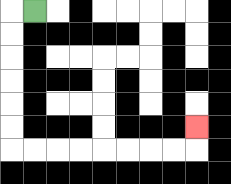{'start': '[1, 0]', 'end': '[8, 5]', 'path_directions': 'L,D,D,D,D,D,D,R,R,R,R,R,R,R,R,U', 'path_coordinates': '[[1, 0], [0, 0], [0, 1], [0, 2], [0, 3], [0, 4], [0, 5], [0, 6], [1, 6], [2, 6], [3, 6], [4, 6], [5, 6], [6, 6], [7, 6], [8, 6], [8, 5]]'}